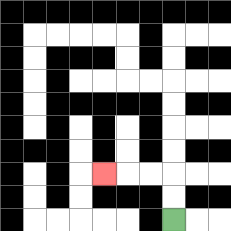{'start': '[7, 9]', 'end': '[4, 7]', 'path_directions': 'U,U,L,L,L', 'path_coordinates': '[[7, 9], [7, 8], [7, 7], [6, 7], [5, 7], [4, 7]]'}